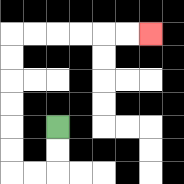{'start': '[2, 5]', 'end': '[6, 1]', 'path_directions': 'D,D,L,L,U,U,U,U,U,U,R,R,R,R,R,R', 'path_coordinates': '[[2, 5], [2, 6], [2, 7], [1, 7], [0, 7], [0, 6], [0, 5], [0, 4], [0, 3], [0, 2], [0, 1], [1, 1], [2, 1], [3, 1], [4, 1], [5, 1], [6, 1]]'}